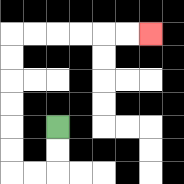{'start': '[2, 5]', 'end': '[6, 1]', 'path_directions': 'D,D,L,L,U,U,U,U,U,U,R,R,R,R,R,R', 'path_coordinates': '[[2, 5], [2, 6], [2, 7], [1, 7], [0, 7], [0, 6], [0, 5], [0, 4], [0, 3], [0, 2], [0, 1], [1, 1], [2, 1], [3, 1], [4, 1], [5, 1], [6, 1]]'}